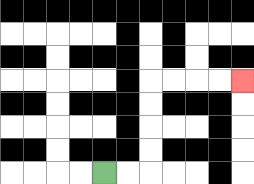{'start': '[4, 7]', 'end': '[10, 3]', 'path_directions': 'R,R,U,U,U,U,R,R,R,R', 'path_coordinates': '[[4, 7], [5, 7], [6, 7], [6, 6], [6, 5], [6, 4], [6, 3], [7, 3], [8, 3], [9, 3], [10, 3]]'}